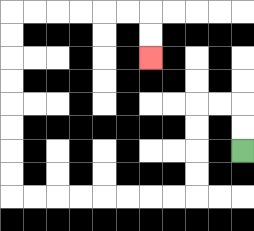{'start': '[10, 6]', 'end': '[6, 2]', 'path_directions': 'U,U,L,L,D,D,D,D,L,L,L,L,L,L,L,L,U,U,U,U,U,U,U,U,R,R,R,R,R,R,D,D', 'path_coordinates': '[[10, 6], [10, 5], [10, 4], [9, 4], [8, 4], [8, 5], [8, 6], [8, 7], [8, 8], [7, 8], [6, 8], [5, 8], [4, 8], [3, 8], [2, 8], [1, 8], [0, 8], [0, 7], [0, 6], [0, 5], [0, 4], [0, 3], [0, 2], [0, 1], [0, 0], [1, 0], [2, 0], [3, 0], [4, 0], [5, 0], [6, 0], [6, 1], [6, 2]]'}